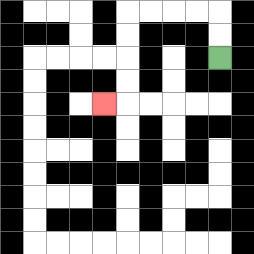{'start': '[9, 2]', 'end': '[4, 4]', 'path_directions': 'U,U,L,L,L,L,D,D,D,D,L', 'path_coordinates': '[[9, 2], [9, 1], [9, 0], [8, 0], [7, 0], [6, 0], [5, 0], [5, 1], [5, 2], [5, 3], [5, 4], [4, 4]]'}